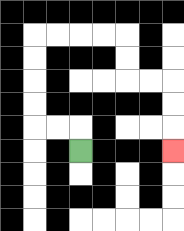{'start': '[3, 6]', 'end': '[7, 6]', 'path_directions': 'U,L,L,U,U,U,U,R,R,R,R,D,D,R,R,D,D,D', 'path_coordinates': '[[3, 6], [3, 5], [2, 5], [1, 5], [1, 4], [1, 3], [1, 2], [1, 1], [2, 1], [3, 1], [4, 1], [5, 1], [5, 2], [5, 3], [6, 3], [7, 3], [7, 4], [7, 5], [7, 6]]'}